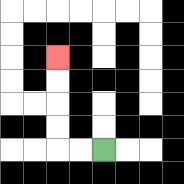{'start': '[4, 6]', 'end': '[2, 2]', 'path_directions': 'L,L,U,U,U,U', 'path_coordinates': '[[4, 6], [3, 6], [2, 6], [2, 5], [2, 4], [2, 3], [2, 2]]'}